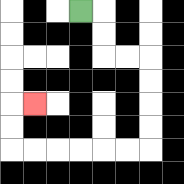{'start': '[3, 0]', 'end': '[1, 4]', 'path_directions': 'R,D,D,R,R,D,D,D,D,L,L,L,L,L,L,U,U,R', 'path_coordinates': '[[3, 0], [4, 0], [4, 1], [4, 2], [5, 2], [6, 2], [6, 3], [6, 4], [6, 5], [6, 6], [5, 6], [4, 6], [3, 6], [2, 6], [1, 6], [0, 6], [0, 5], [0, 4], [1, 4]]'}